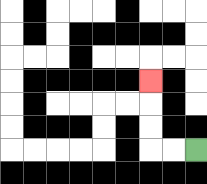{'start': '[8, 6]', 'end': '[6, 3]', 'path_directions': 'L,L,U,U,U', 'path_coordinates': '[[8, 6], [7, 6], [6, 6], [6, 5], [6, 4], [6, 3]]'}